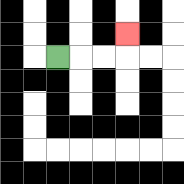{'start': '[2, 2]', 'end': '[5, 1]', 'path_directions': 'R,R,R,U', 'path_coordinates': '[[2, 2], [3, 2], [4, 2], [5, 2], [5, 1]]'}